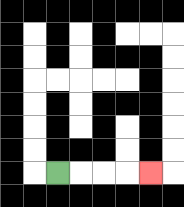{'start': '[2, 7]', 'end': '[6, 7]', 'path_directions': 'R,R,R,R', 'path_coordinates': '[[2, 7], [3, 7], [4, 7], [5, 7], [6, 7]]'}